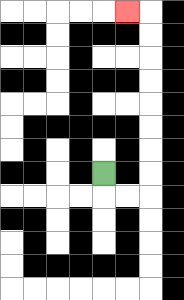{'start': '[4, 7]', 'end': '[5, 0]', 'path_directions': 'D,R,R,U,U,U,U,U,U,U,U,L', 'path_coordinates': '[[4, 7], [4, 8], [5, 8], [6, 8], [6, 7], [6, 6], [6, 5], [6, 4], [6, 3], [6, 2], [6, 1], [6, 0], [5, 0]]'}